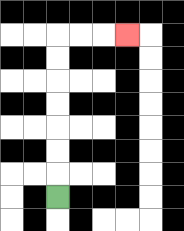{'start': '[2, 8]', 'end': '[5, 1]', 'path_directions': 'U,U,U,U,U,U,U,R,R,R', 'path_coordinates': '[[2, 8], [2, 7], [2, 6], [2, 5], [2, 4], [2, 3], [2, 2], [2, 1], [3, 1], [4, 1], [5, 1]]'}